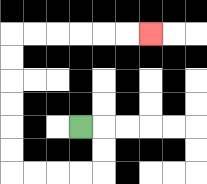{'start': '[3, 5]', 'end': '[6, 1]', 'path_directions': 'R,D,D,L,L,L,L,U,U,U,U,U,U,R,R,R,R,R,R', 'path_coordinates': '[[3, 5], [4, 5], [4, 6], [4, 7], [3, 7], [2, 7], [1, 7], [0, 7], [0, 6], [0, 5], [0, 4], [0, 3], [0, 2], [0, 1], [1, 1], [2, 1], [3, 1], [4, 1], [5, 1], [6, 1]]'}